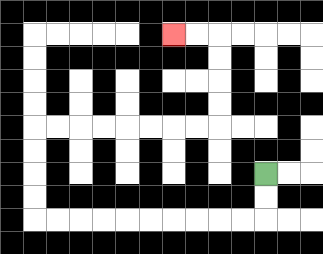{'start': '[11, 7]', 'end': '[7, 1]', 'path_directions': 'D,D,L,L,L,L,L,L,L,L,L,L,U,U,U,U,R,R,R,R,R,R,R,R,U,U,U,U,L,L', 'path_coordinates': '[[11, 7], [11, 8], [11, 9], [10, 9], [9, 9], [8, 9], [7, 9], [6, 9], [5, 9], [4, 9], [3, 9], [2, 9], [1, 9], [1, 8], [1, 7], [1, 6], [1, 5], [2, 5], [3, 5], [4, 5], [5, 5], [6, 5], [7, 5], [8, 5], [9, 5], [9, 4], [9, 3], [9, 2], [9, 1], [8, 1], [7, 1]]'}